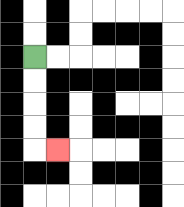{'start': '[1, 2]', 'end': '[2, 6]', 'path_directions': 'D,D,D,D,R', 'path_coordinates': '[[1, 2], [1, 3], [1, 4], [1, 5], [1, 6], [2, 6]]'}